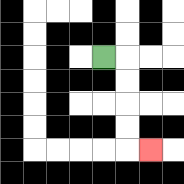{'start': '[4, 2]', 'end': '[6, 6]', 'path_directions': 'R,D,D,D,D,R', 'path_coordinates': '[[4, 2], [5, 2], [5, 3], [5, 4], [5, 5], [5, 6], [6, 6]]'}